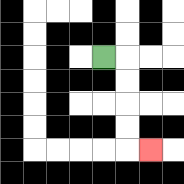{'start': '[4, 2]', 'end': '[6, 6]', 'path_directions': 'R,D,D,D,D,R', 'path_coordinates': '[[4, 2], [5, 2], [5, 3], [5, 4], [5, 5], [5, 6], [6, 6]]'}